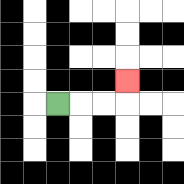{'start': '[2, 4]', 'end': '[5, 3]', 'path_directions': 'R,R,R,U', 'path_coordinates': '[[2, 4], [3, 4], [4, 4], [5, 4], [5, 3]]'}